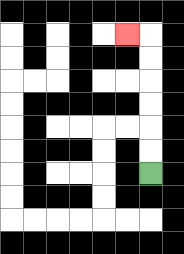{'start': '[6, 7]', 'end': '[5, 1]', 'path_directions': 'U,U,U,U,U,U,L', 'path_coordinates': '[[6, 7], [6, 6], [6, 5], [6, 4], [6, 3], [6, 2], [6, 1], [5, 1]]'}